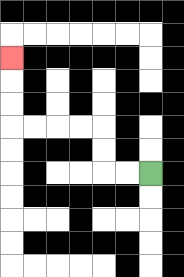{'start': '[6, 7]', 'end': '[0, 2]', 'path_directions': 'L,L,U,U,L,L,L,L,U,U,U', 'path_coordinates': '[[6, 7], [5, 7], [4, 7], [4, 6], [4, 5], [3, 5], [2, 5], [1, 5], [0, 5], [0, 4], [0, 3], [0, 2]]'}